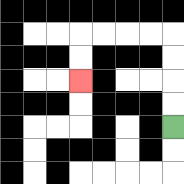{'start': '[7, 5]', 'end': '[3, 3]', 'path_directions': 'U,U,U,U,L,L,L,L,D,D', 'path_coordinates': '[[7, 5], [7, 4], [7, 3], [7, 2], [7, 1], [6, 1], [5, 1], [4, 1], [3, 1], [3, 2], [3, 3]]'}